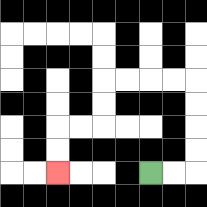{'start': '[6, 7]', 'end': '[2, 7]', 'path_directions': 'R,R,U,U,U,U,L,L,L,L,D,D,L,L,D,D', 'path_coordinates': '[[6, 7], [7, 7], [8, 7], [8, 6], [8, 5], [8, 4], [8, 3], [7, 3], [6, 3], [5, 3], [4, 3], [4, 4], [4, 5], [3, 5], [2, 5], [2, 6], [2, 7]]'}